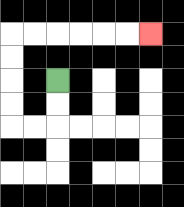{'start': '[2, 3]', 'end': '[6, 1]', 'path_directions': 'D,D,L,L,U,U,U,U,R,R,R,R,R,R', 'path_coordinates': '[[2, 3], [2, 4], [2, 5], [1, 5], [0, 5], [0, 4], [0, 3], [0, 2], [0, 1], [1, 1], [2, 1], [3, 1], [4, 1], [5, 1], [6, 1]]'}